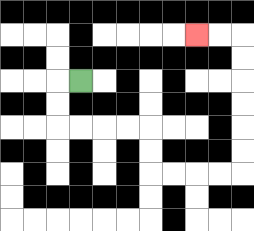{'start': '[3, 3]', 'end': '[8, 1]', 'path_directions': 'L,D,D,R,R,R,R,D,D,R,R,R,R,U,U,U,U,U,U,L,L', 'path_coordinates': '[[3, 3], [2, 3], [2, 4], [2, 5], [3, 5], [4, 5], [5, 5], [6, 5], [6, 6], [6, 7], [7, 7], [8, 7], [9, 7], [10, 7], [10, 6], [10, 5], [10, 4], [10, 3], [10, 2], [10, 1], [9, 1], [8, 1]]'}